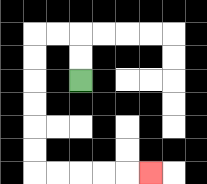{'start': '[3, 3]', 'end': '[6, 7]', 'path_directions': 'U,U,L,L,D,D,D,D,D,D,R,R,R,R,R', 'path_coordinates': '[[3, 3], [3, 2], [3, 1], [2, 1], [1, 1], [1, 2], [1, 3], [1, 4], [1, 5], [1, 6], [1, 7], [2, 7], [3, 7], [4, 7], [5, 7], [6, 7]]'}